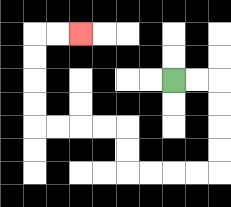{'start': '[7, 3]', 'end': '[3, 1]', 'path_directions': 'R,R,D,D,D,D,L,L,L,L,U,U,L,L,L,L,U,U,U,U,R,R', 'path_coordinates': '[[7, 3], [8, 3], [9, 3], [9, 4], [9, 5], [9, 6], [9, 7], [8, 7], [7, 7], [6, 7], [5, 7], [5, 6], [5, 5], [4, 5], [3, 5], [2, 5], [1, 5], [1, 4], [1, 3], [1, 2], [1, 1], [2, 1], [3, 1]]'}